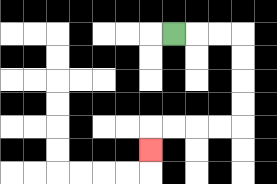{'start': '[7, 1]', 'end': '[6, 6]', 'path_directions': 'R,R,R,D,D,D,D,L,L,L,L,D', 'path_coordinates': '[[7, 1], [8, 1], [9, 1], [10, 1], [10, 2], [10, 3], [10, 4], [10, 5], [9, 5], [8, 5], [7, 5], [6, 5], [6, 6]]'}